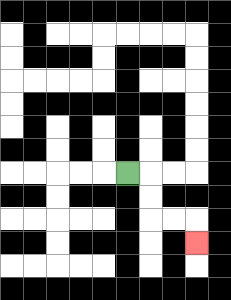{'start': '[5, 7]', 'end': '[8, 10]', 'path_directions': 'R,D,D,R,R,D', 'path_coordinates': '[[5, 7], [6, 7], [6, 8], [6, 9], [7, 9], [8, 9], [8, 10]]'}